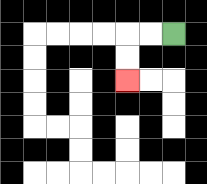{'start': '[7, 1]', 'end': '[5, 3]', 'path_directions': 'L,L,D,D', 'path_coordinates': '[[7, 1], [6, 1], [5, 1], [5, 2], [5, 3]]'}